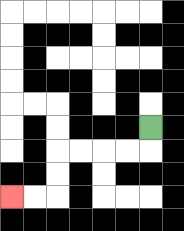{'start': '[6, 5]', 'end': '[0, 8]', 'path_directions': 'D,L,L,L,L,D,D,L,L', 'path_coordinates': '[[6, 5], [6, 6], [5, 6], [4, 6], [3, 6], [2, 6], [2, 7], [2, 8], [1, 8], [0, 8]]'}